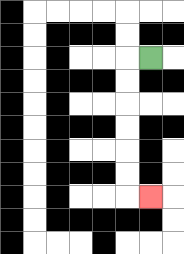{'start': '[6, 2]', 'end': '[6, 8]', 'path_directions': 'L,D,D,D,D,D,D,R', 'path_coordinates': '[[6, 2], [5, 2], [5, 3], [5, 4], [5, 5], [5, 6], [5, 7], [5, 8], [6, 8]]'}